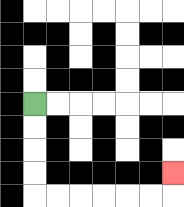{'start': '[1, 4]', 'end': '[7, 7]', 'path_directions': 'D,D,D,D,R,R,R,R,R,R,U', 'path_coordinates': '[[1, 4], [1, 5], [1, 6], [1, 7], [1, 8], [2, 8], [3, 8], [4, 8], [5, 8], [6, 8], [7, 8], [7, 7]]'}